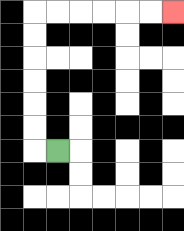{'start': '[2, 6]', 'end': '[7, 0]', 'path_directions': 'L,U,U,U,U,U,U,R,R,R,R,R,R', 'path_coordinates': '[[2, 6], [1, 6], [1, 5], [1, 4], [1, 3], [1, 2], [1, 1], [1, 0], [2, 0], [3, 0], [4, 0], [5, 0], [6, 0], [7, 0]]'}